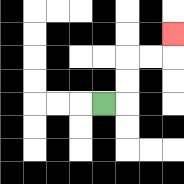{'start': '[4, 4]', 'end': '[7, 1]', 'path_directions': 'R,U,U,R,R,U', 'path_coordinates': '[[4, 4], [5, 4], [5, 3], [5, 2], [6, 2], [7, 2], [7, 1]]'}